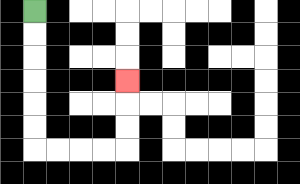{'start': '[1, 0]', 'end': '[5, 3]', 'path_directions': 'D,D,D,D,D,D,R,R,R,R,U,U,U', 'path_coordinates': '[[1, 0], [1, 1], [1, 2], [1, 3], [1, 4], [1, 5], [1, 6], [2, 6], [3, 6], [4, 6], [5, 6], [5, 5], [5, 4], [5, 3]]'}